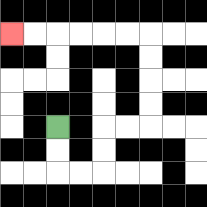{'start': '[2, 5]', 'end': '[0, 1]', 'path_directions': 'D,D,R,R,U,U,R,R,U,U,U,U,L,L,L,L,L,L', 'path_coordinates': '[[2, 5], [2, 6], [2, 7], [3, 7], [4, 7], [4, 6], [4, 5], [5, 5], [6, 5], [6, 4], [6, 3], [6, 2], [6, 1], [5, 1], [4, 1], [3, 1], [2, 1], [1, 1], [0, 1]]'}